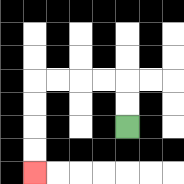{'start': '[5, 5]', 'end': '[1, 7]', 'path_directions': 'U,U,L,L,L,L,D,D,D,D', 'path_coordinates': '[[5, 5], [5, 4], [5, 3], [4, 3], [3, 3], [2, 3], [1, 3], [1, 4], [1, 5], [1, 6], [1, 7]]'}